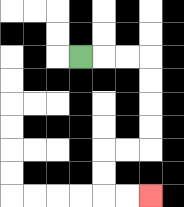{'start': '[3, 2]', 'end': '[6, 8]', 'path_directions': 'R,R,R,D,D,D,D,L,L,D,D,R,R', 'path_coordinates': '[[3, 2], [4, 2], [5, 2], [6, 2], [6, 3], [6, 4], [6, 5], [6, 6], [5, 6], [4, 6], [4, 7], [4, 8], [5, 8], [6, 8]]'}